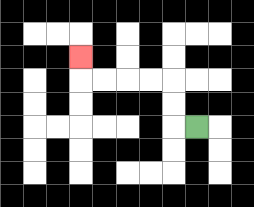{'start': '[8, 5]', 'end': '[3, 2]', 'path_directions': 'L,U,U,L,L,L,L,U', 'path_coordinates': '[[8, 5], [7, 5], [7, 4], [7, 3], [6, 3], [5, 3], [4, 3], [3, 3], [3, 2]]'}